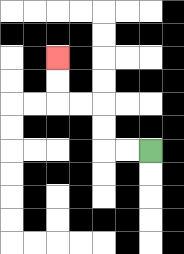{'start': '[6, 6]', 'end': '[2, 2]', 'path_directions': 'L,L,U,U,L,L,U,U', 'path_coordinates': '[[6, 6], [5, 6], [4, 6], [4, 5], [4, 4], [3, 4], [2, 4], [2, 3], [2, 2]]'}